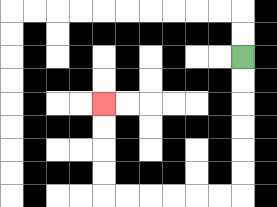{'start': '[10, 2]', 'end': '[4, 4]', 'path_directions': 'D,D,D,D,D,D,L,L,L,L,L,L,U,U,U,U', 'path_coordinates': '[[10, 2], [10, 3], [10, 4], [10, 5], [10, 6], [10, 7], [10, 8], [9, 8], [8, 8], [7, 8], [6, 8], [5, 8], [4, 8], [4, 7], [4, 6], [4, 5], [4, 4]]'}